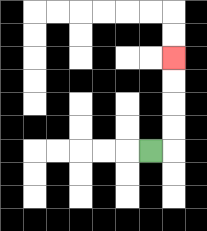{'start': '[6, 6]', 'end': '[7, 2]', 'path_directions': 'R,U,U,U,U', 'path_coordinates': '[[6, 6], [7, 6], [7, 5], [7, 4], [7, 3], [7, 2]]'}